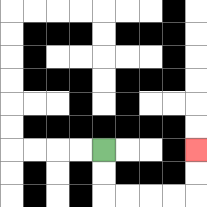{'start': '[4, 6]', 'end': '[8, 6]', 'path_directions': 'D,D,R,R,R,R,U,U', 'path_coordinates': '[[4, 6], [4, 7], [4, 8], [5, 8], [6, 8], [7, 8], [8, 8], [8, 7], [8, 6]]'}